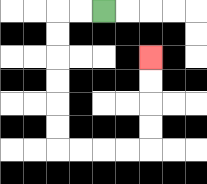{'start': '[4, 0]', 'end': '[6, 2]', 'path_directions': 'L,L,D,D,D,D,D,D,R,R,R,R,U,U,U,U', 'path_coordinates': '[[4, 0], [3, 0], [2, 0], [2, 1], [2, 2], [2, 3], [2, 4], [2, 5], [2, 6], [3, 6], [4, 6], [5, 6], [6, 6], [6, 5], [6, 4], [6, 3], [6, 2]]'}